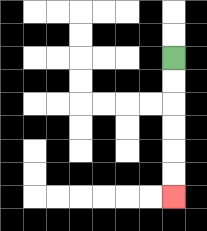{'start': '[7, 2]', 'end': '[7, 8]', 'path_directions': 'D,D,D,D,D,D', 'path_coordinates': '[[7, 2], [7, 3], [7, 4], [7, 5], [7, 6], [7, 7], [7, 8]]'}